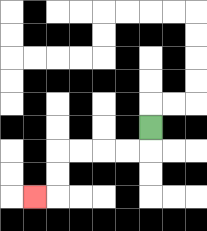{'start': '[6, 5]', 'end': '[1, 8]', 'path_directions': 'D,L,L,L,L,D,D,L', 'path_coordinates': '[[6, 5], [6, 6], [5, 6], [4, 6], [3, 6], [2, 6], [2, 7], [2, 8], [1, 8]]'}